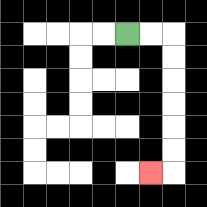{'start': '[5, 1]', 'end': '[6, 7]', 'path_directions': 'R,R,D,D,D,D,D,D,L', 'path_coordinates': '[[5, 1], [6, 1], [7, 1], [7, 2], [7, 3], [7, 4], [7, 5], [7, 6], [7, 7], [6, 7]]'}